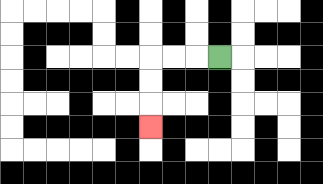{'start': '[9, 2]', 'end': '[6, 5]', 'path_directions': 'L,L,L,D,D,D', 'path_coordinates': '[[9, 2], [8, 2], [7, 2], [6, 2], [6, 3], [6, 4], [6, 5]]'}